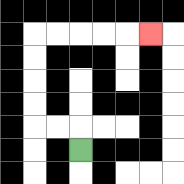{'start': '[3, 6]', 'end': '[6, 1]', 'path_directions': 'U,L,L,U,U,U,U,R,R,R,R,R', 'path_coordinates': '[[3, 6], [3, 5], [2, 5], [1, 5], [1, 4], [1, 3], [1, 2], [1, 1], [2, 1], [3, 1], [4, 1], [5, 1], [6, 1]]'}